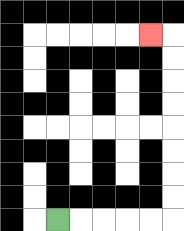{'start': '[2, 9]', 'end': '[6, 1]', 'path_directions': 'R,R,R,R,R,U,U,U,U,U,U,U,U,L', 'path_coordinates': '[[2, 9], [3, 9], [4, 9], [5, 9], [6, 9], [7, 9], [7, 8], [7, 7], [7, 6], [7, 5], [7, 4], [7, 3], [7, 2], [7, 1], [6, 1]]'}